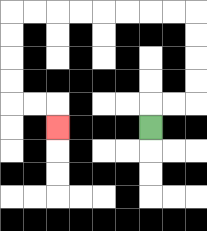{'start': '[6, 5]', 'end': '[2, 5]', 'path_directions': 'U,R,R,U,U,U,U,L,L,L,L,L,L,L,L,D,D,D,D,R,R,D', 'path_coordinates': '[[6, 5], [6, 4], [7, 4], [8, 4], [8, 3], [8, 2], [8, 1], [8, 0], [7, 0], [6, 0], [5, 0], [4, 0], [3, 0], [2, 0], [1, 0], [0, 0], [0, 1], [0, 2], [0, 3], [0, 4], [1, 4], [2, 4], [2, 5]]'}